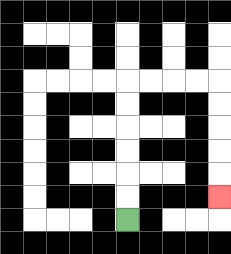{'start': '[5, 9]', 'end': '[9, 8]', 'path_directions': 'U,U,U,U,U,U,R,R,R,R,D,D,D,D,D', 'path_coordinates': '[[5, 9], [5, 8], [5, 7], [5, 6], [5, 5], [5, 4], [5, 3], [6, 3], [7, 3], [8, 3], [9, 3], [9, 4], [9, 5], [9, 6], [9, 7], [9, 8]]'}